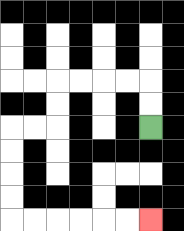{'start': '[6, 5]', 'end': '[6, 9]', 'path_directions': 'U,U,L,L,L,L,D,D,L,L,D,D,D,D,R,R,R,R,R,R', 'path_coordinates': '[[6, 5], [6, 4], [6, 3], [5, 3], [4, 3], [3, 3], [2, 3], [2, 4], [2, 5], [1, 5], [0, 5], [0, 6], [0, 7], [0, 8], [0, 9], [1, 9], [2, 9], [3, 9], [4, 9], [5, 9], [6, 9]]'}